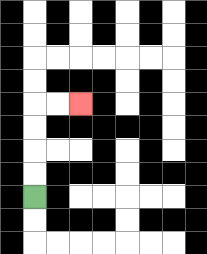{'start': '[1, 8]', 'end': '[3, 4]', 'path_directions': 'U,U,U,U,R,R', 'path_coordinates': '[[1, 8], [1, 7], [1, 6], [1, 5], [1, 4], [2, 4], [3, 4]]'}